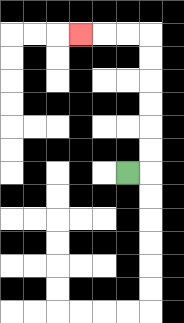{'start': '[5, 7]', 'end': '[3, 1]', 'path_directions': 'R,U,U,U,U,U,U,L,L,L', 'path_coordinates': '[[5, 7], [6, 7], [6, 6], [6, 5], [6, 4], [6, 3], [6, 2], [6, 1], [5, 1], [4, 1], [3, 1]]'}